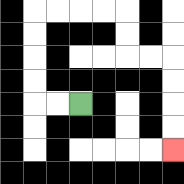{'start': '[3, 4]', 'end': '[7, 6]', 'path_directions': 'L,L,U,U,U,U,R,R,R,R,D,D,R,R,D,D,D,D', 'path_coordinates': '[[3, 4], [2, 4], [1, 4], [1, 3], [1, 2], [1, 1], [1, 0], [2, 0], [3, 0], [4, 0], [5, 0], [5, 1], [5, 2], [6, 2], [7, 2], [7, 3], [7, 4], [7, 5], [7, 6]]'}